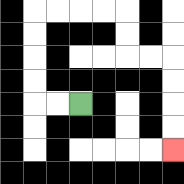{'start': '[3, 4]', 'end': '[7, 6]', 'path_directions': 'L,L,U,U,U,U,R,R,R,R,D,D,R,R,D,D,D,D', 'path_coordinates': '[[3, 4], [2, 4], [1, 4], [1, 3], [1, 2], [1, 1], [1, 0], [2, 0], [3, 0], [4, 0], [5, 0], [5, 1], [5, 2], [6, 2], [7, 2], [7, 3], [7, 4], [7, 5], [7, 6]]'}